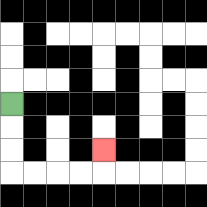{'start': '[0, 4]', 'end': '[4, 6]', 'path_directions': 'D,D,D,R,R,R,R,U', 'path_coordinates': '[[0, 4], [0, 5], [0, 6], [0, 7], [1, 7], [2, 7], [3, 7], [4, 7], [4, 6]]'}